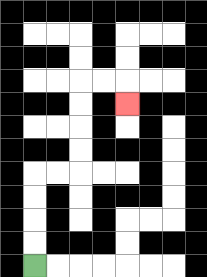{'start': '[1, 11]', 'end': '[5, 4]', 'path_directions': 'U,U,U,U,R,R,U,U,U,U,R,R,D', 'path_coordinates': '[[1, 11], [1, 10], [1, 9], [1, 8], [1, 7], [2, 7], [3, 7], [3, 6], [3, 5], [3, 4], [3, 3], [4, 3], [5, 3], [5, 4]]'}